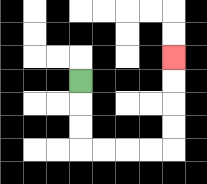{'start': '[3, 3]', 'end': '[7, 2]', 'path_directions': 'D,D,D,R,R,R,R,U,U,U,U', 'path_coordinates': '[[3, 3], [3, 4], [3, 5], [3, 6], [4, 6], [5, 6], [6, 6], [7, 6], [7, 5], [7, 4], [7, 3], [7, 2]]'}